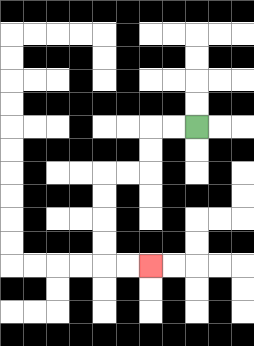{'start': '[8, 5]', 'end': '[6, 11]', 'path_directions': 'L,L,D,D,L,L,D,D,D,D,R,R', 'path_coordinates': '[[8, 5], [7, 5], [6, 5], [6, 6], [6, 7], [5, 7], [4, 7], [4, 8], [4, 9], [4, 10], [4, 11], [5, 11], [6, 11]]'}